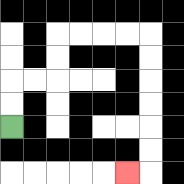{'start': '[0, 5]', 'end': '[5, 7]', 'path_directions': 'U,U,R,R,U,U,R,R,R,R,D,D,D,D,D,D,L', 'path_coordinates': '[[0, 5], [0, 4], [0, 3], [1, 3], [2, 3], [2, 2], [2, 1], [3, 1], [4, 1], [5, 1], [6, 1], [6, 2], [6, 3], [6, 4], [6, 5], [6, 6], [6, 7], [5, 7]]'}